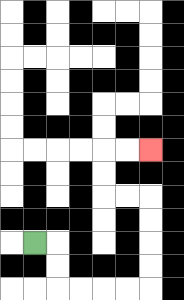{'start': '[1, 10]', 'end': '[6, 6]', 'path_directions': 'R,D,D,R,R,R,R,U,U,U,U,L,L,U,U,R,R', 'path_coordinates': '[[1, 10], [2, 10], [2, 11], [2, 12], [3, 12], [4, 12], [5, 12], [6, 12], [6, 11], [6, 10], [6, 9], [6, 8], [5, 8], [4, 8], [4, 7], [4, 6], [5, 6], [6, 6]]'}